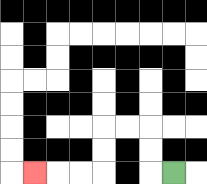{'start': '[7, 7]', 'end': '[1, 7]', 'path_directions': 'L,U,U,L,L,D,D,L,L,L', 'path_coordinates': '[[7, 7], [6, 7], [6, 6], [6, 5], [5, 5], [4, 5], [4, 6], [4, 7], [3, 7], [2, 7], [1, 7]]'}